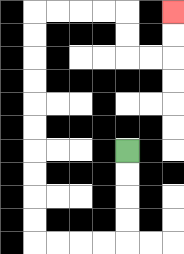{'start': '[5, 6]', 'end': '[7, 0]', 'path_directions': 'D,D,D,D,L,L,L,L,U,U,U,U,U,U,U,U,U,U,R,R,R,R,D,D,R,R,U,U', 'path_coordinates': '[[5, 6], [5, 7], [5, 8], [5, 9], [5, 10], [4, 10], [3, 10], [2, 10], [1, 10], [1, 9], [1, 8], [1, 7], [1, 6], [1, 5], [1, 4], [1, 3], [1, 2], [1, 1], [1, 0], [2, 0], [3, 0], [4, 0], [5, 0], [5, 1], [5, 2], [6, 2], [7, 2], [7, 1], [7, 0]]'}